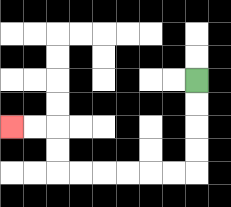{'start': '[8, 3]', 'end': '[0, 5]', 'path_directions': 'D,D,D,D,L,L,L,L,L,L,U,U,L,L', 'path_coordinates': '[[8, 3], [8, 4], [8, 5], [8, 6], [8, 7], [7, 7], [6, 7], [5, 7], [4, 7], [3, 7], [2, 7], [2, 6], [2, 5], [1, 5], [0, 5]]'}